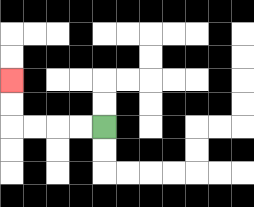{'start': '[4, 5]', 'end': '[0, 3]', 'path_directions': 'L,L,L,L,U,U', 'path_coordinates': '[[4, 5], [3, 5], [2, 5], [1, 5], [0, 5], [0, 4], [0, 3]]'}